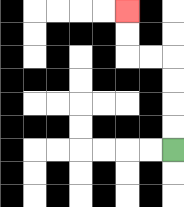{'start': '[7, 6]', 'end': '[5, 0]', 'path_directions': 'U,U,U,U,L,L,U,U', 'path_coordinates': '[[7, 6], [7, 5], [7, 4], [7, 3], [7, 2], [6, 2], [5, 2], [5, 1], [5, 0]]'}